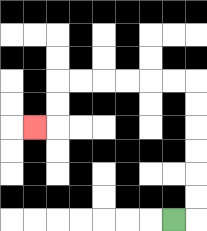{'start': '[7, 9]', 'end': '[1, 5]', 'path_directions': 'R,U,U,U,U,U,U,L,L,L,L,L,L,D,D,L', 'path_coordinates': '[[7, 9], [8, 9], [8, 8], [8, 7], [8, 6], [8, 5], [8, 4], [8, 3], [7, 3], [6, 3], [5, 3], [4, 3], [3, 3], [2, 3], [2, 4], [2, 5], [1, 5]]'}